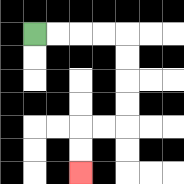{'start': '[1, 1]', 'end': '[3, 7]', 'path_directions': 'R,R,R,R,D,D,D,D,L,L,D,D', 'path_coordinates': '[[1, 1], [2, 1], [3, 1], [4, 1], [5, 1], [5, 2], [5, 3], [5, 4], [5, 5], [4, 5], [3, 5], [3, 6], [3, 7]]'}